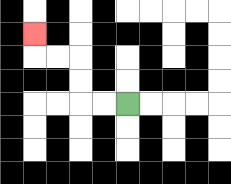{'start': '[5, 4]', 'end': '[1, 1]', 'path_directions': 'L,L,U,U,L,L,U', 'path_coordinates': '[[5, 4], [4, 4], [3, 4], [3, 3], [3, 2], [2, 2], [1, 2], [1, 1]]'}